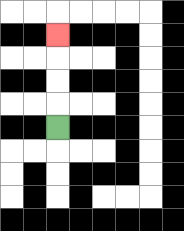{'start': '[2, 5]', 'end': '[2, 1]', 'path_directions': 'U,U,U,U', 'path_coordinates': '[[2, 5], [2, 4], [2, 3], [2, 2], [2, 1]]'}